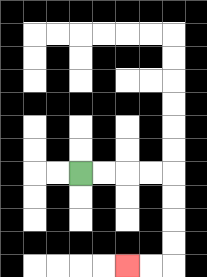{'start': '[3, 7]', 'end': '[5, 11]', 'path_directions': 'R,R,R,R,D,D,D,D,L,L', 'path_coordinates': '[[3, 7], [4, 7], [5, 7], [6, 7], [7, 7], [7, 8], [7, 9], [7, 10], [7, 11], [6, 11], [5, 11]]'}